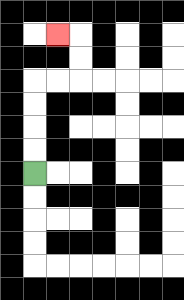{'start': '[1, 7]', 'end': '[2, 1]', 'path_directions': 'U,U,U,U,R,R,U,U,L', 'path_coordinates': '[[1, 7], [1, 6], [1, 5], [1, 4], [1, 3], [2, 3], [3, 3], [3, 2], [3, 1], [2, 1]]'}